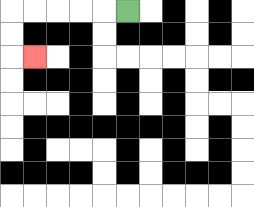{'start': '[5, 0]', 'end': '[1, 2]', 'path_directions': 'L,L,L,L,L,D,D,R', 'path_coordinates': '[[5, 0], [4, 0], [3, 0], [2, 0], [1, 0], [0, 0], [0, 1], [0, 2], [1, 2]]'}